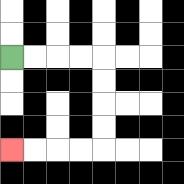{'start': '[0, 2]', 'end': '[0, 6]', 'path_directions': 'R,R,R,R,D,D,D,D,L,L,L,L', 'path_coordinates': '[[0, 2], [1, 2], [2, 2], [3, 2], [4, 2], [4, 3], [4, 4], [4, 5], [4, 6], [3, 6], [2, 6], [1, 6], [0, 6]]'}